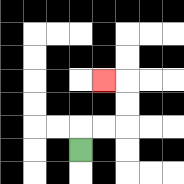{'start': '[3, 6]', 'end': '[4, 3]', 'path_directions': 'U,R,R,U,U,L', 'path_coordinates': '[[3, 6], [3, 5], [4, 5], [5, 5], [5, 4], [5, 3], [4, 3]]'}